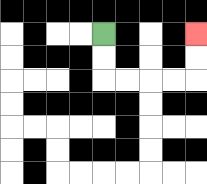{'start': '[4, 1]', 'end': '[8, 1]', 'path_directions': 'D,D,R,R,R,R,U,U', 'path_coordinates': '[[4, 1], [4, 2], [4, 3], [5, 3], [6, 3], [7, 3], [8, 3], [8, 2], [8, 1]]'}